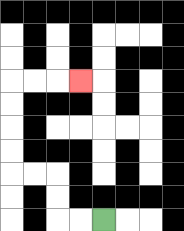{'start': '[4, 9]', 'end': '[3, 3]', 'path_directions': 'L,L,U,U,L,L,U,U,U,U,R,R,R', 'path_coordinates': '[[4, 9], [3, 9], [2, 9], [2, 8], [2, 7], [1, 7], [0, 7], [0, 6], [0, 5], [0, 4], [0, 3], [1, 3], [2, 3], [3, 3]]'}